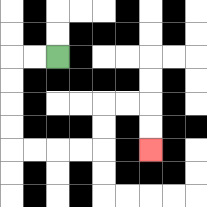{'start': '[2, 2]', 'end': '[6, 6]', 'path_directions': 'L,L,D,D,D,D,R,R,R,R,U,U,R,R,D,D', 'path_coordinates': '[[2, 2], [1, 2], [0, 2], [0, 3], [0, 4], [0, 5], [0, 6], [1, 6], [2, 6], [3, 6], [4, 6], [4, 5], [4, 4], [5, 4], [6, 4], [6, 5], [6, 6]]'}